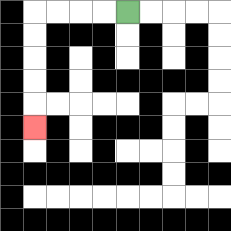{'start': '[5, 0]', 'end': '[1, 5]', 'path_directions': 'L,L,L,L,D,D,D,D,D', 'path_coordinates': '[[5, 0], [4, 0], [3, 0], [2, 0], [1, 0], [1, 1], [1, 2], [1, 3], [1, 4], [1, 5]]'}